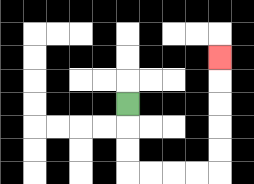{'start': '[5, 4]', 'end': '[9, 2]', 'path_directions': 'D,D,D,R,R,R,R,U,U,U,U,U', 'path_coordinates': '[[5, 4], [5, 5], [5, 6], [5, 7], [6, 7], [7, 7], [8, 7], [9, 7], [9, 6], [9, 5], [9, 4], [9, 3], [9, 2]]'}